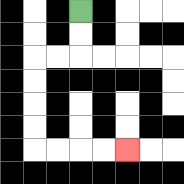{'start': '[3, 0]', 'end': '[5, 6]', 'path_directions': 'D,D,L,L,D,D,D,D,R,R,R,R', 'path_coordinates': '[[3, 0], [3, 1], [3, 2], [2, 2], [1, 2], [1, 3], [1, 4], [1, 5], [1, 6], [2, 6], [3, 6], [4, 6], [5, 6]]'}